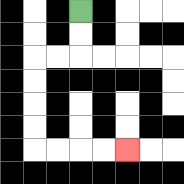{'start': '[3, 0]', 'end': '[5, 6]', 'path_directions': 'D,D,L,L,D,D,D,D,R,R,R,R', 'path_coordinates': '[[3, 0], [3, 1], [3, 2], [2, 2], [1, 2], [1, 3], [1, 4], [1, 5], [1, 6], [2, 6], [3, 6], [4, 6], [5, 6]]'}